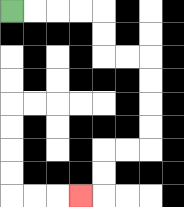{'start': '[0, 0]', 'end': '[3, 8]', 'path_directions': 'R,R,R,R,D,D,R,R,D,D,D,D,L,L,D,D,L', 'path_coordinates': '[[0, 0], [1, 0], [2, 0], [3, 0], [4, 0], [4, 1], [4, 2], [5, 2], [6, 2], [6, 3], [6, 4], [6, 5], [6, 6], [5, 6], [4, 6], [4, 7], [4, 8], [3, 8]]'}